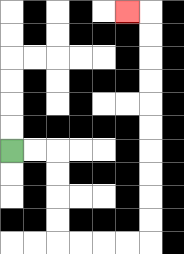{'start': '[0, 6]', 'end': '[5, 0]', 'path_directions': 'R,R,D,D,D,D,R,R,R,R,U,U,U,U,U,U,U,U,U,U,L', 'path_coordinates': '[[0, 6], [1, 6], [2, 6], [2, 7], [2, 8], [2, 9], [2, 10], [3, 10], [4, 10], [5, 10], [6, 10], [6, 9], [6, 8], [6, 7], [6, 6], [6, 5], [6, 4], [6, 3], [6, 2], [6, 1], [6, 0], [5, 0]]'}